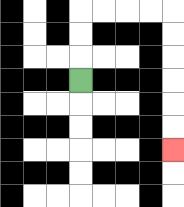{'start': '[3, 3]', 'end': '[7, 6]', 'path_directions': 'U,U,U,R,R,R,R,D,D,D,D,D,D', 'path_coordinates': '[[3, 3], [3, 2], [3, 1], [3, 0], [4, 0], [5, 0], [6, 0], [7, 0], [7, 1], [7, 2], [7, 3], [7, 4], [7, 5], [7, 6]]'}